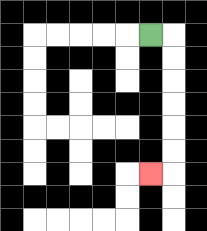{'start': '[6, 1]', 'end': '[6, 7]', 'path_directions': 'R,D,D,D,D,D,D,L', 'path_coordinates': '[[6, 1], [7, 1], [7, 2], [7, 3], [7, 4], [7, 5], [7, 6], [7, 7], [6, 7]]'}